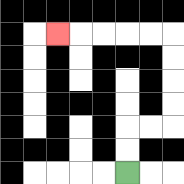{'start': '[5, 7]', 'end': '[2, 1]', 'path_directions': 'U,U,R,R,U,U,U,U,L,L,L,L,L', 'path_coordinates': '[[5, 7], [5, 6], [5, 5], [6, 5], [7, 5], [7, 4], [7, 3], [7, 2], [7, 1], [6, 1], [5, 1], [4, 1], [3, 1], [2, 1]]'}